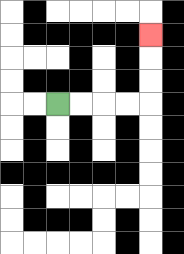{'start': '[2, 4]', 'end': '[6, 1]', 'path_directions': 'R,R,R,R,U,U,U', 'path_coordinates': '[[2, 4], [3, 4], [4, 4], [5, 4], [6, 4], [6, 3], [6, 2], [6, 1]]'}